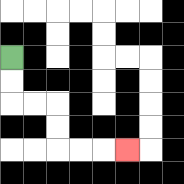{'start': '[0, 2]', 'end': '[5, 6]', 'path_directions': 'D,D,R,R,D,D,R,R,R', 'path_coordinates': '[[0, 2], [0, 3], [0, 4], [1, 4], [2, 4], [2, 5], [2, 6], [3, 6], [4, 6], [5, 6]]'}